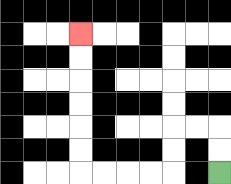{'start': '[9, 7]', 'end': '[3, 1]', 'path_directions': 'U,U,L,L,D,D,L,L,L,L,U,U,U,U,U,U', 'path_coordinates': '[[9, 7], [9, 6], [9, 5], [8, 5], [7, 5], [7, 6], [7, 7], [6, 7], [5, 7], [4, 7], [3, 7], [3, 6], [3, 5], [3, 4], [3, 3], [3, 2], [3, 1]]'}